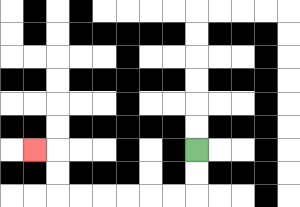{'start': '[8, 6]', 'end': '[1, 6]', 'path_directions': 'D,D,L,L,L,L,L,L,U,U,L', 'path_coordinates': '[[8, 6], [8, 7], [8, 8], [7, 8], [6, 8], [5, 8], [4, 8], [3, 8], [2, 8], [2, 7], [2, 6], [1, 6]]'}